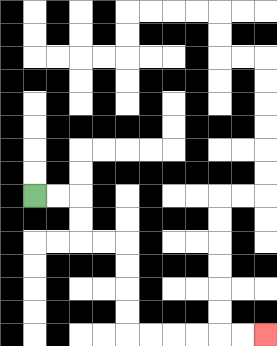{'start': '[1, 8]', 'end': '[11, 14]', 'path_directions': 'R,R,D,D,R,R,D,D,D,D,R,R,R,R,R,R', 'path_coordinates': '[[1, 8], [2, 8], [3, 8], [3, 9], [3, 10], [4, 10], [5, 10], [5, 11], [5, 12], [5, 13], [5, 14], [6, 14], [7, 14], [8, 14], [9, 14], [10, 14], [11, 14]]'}